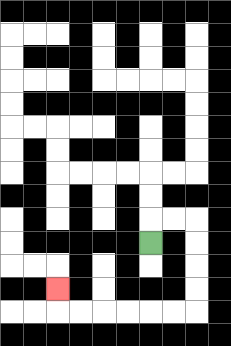{'start': '[6, 10]', 'end': '[2, 12]', 'path_directions': 'U,R,R,D,D,D,D,L,L,L,L,L,L,U', 'path_coordinates': '[[6, 10], [6, 9], [7, 9], [8, 9], [8, 10], [8, 11], [8, 12], [8, 13], [7, 13], [6, 13], [5, 13], [4, 13], [3, 13], [2, 13], [2, 12]]'}